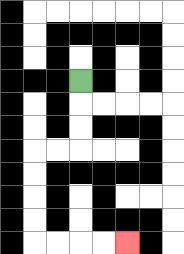{'start': '[3, 3]', 'end': '[5, 10]', 'path_directions': 'D,D,D,L,L,D,D,D,D,R,R,R,R', 'path_coordinates': '[[3, 3], [3, 4], [3, 5], [3, 6], [2, 6], [1, 6], [1, 7], [1, 8], [1, 9], [1, 10], [2, 10], [3, 10], [4, 10], [5, 10]]'}